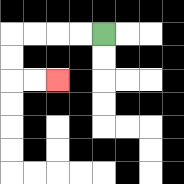{'start': '[4, 1]', 'end': '[2, 3]', 'path_directions': 'L,L,L,L,D,D,R,R', 'path_coordinates': '[[4, 1], [3, 1], [2, 1], [1, 1], [0, 1], [0, 2], [0, 3], [1, 3], [2, 3]]'}